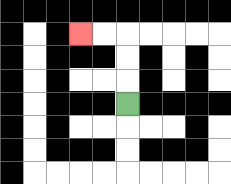{'start': '[5, 4]', 'end': '[3, 1]', 'path_directions': 'U,U,U,L,L', 'path_coordinates': '[[5, 4], [5, 3], [5, 2], [5, 1], [4, 1], [3, 1]]'}